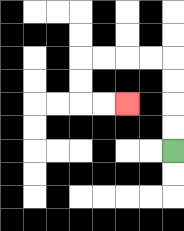{'start': '[7, 6]', 'end': '[5, 4]', 'path_directions': 'U,U,U,U,L,L,L,L,D,D,R,R', 'path_coordinates': '[[7, 6], [7, 5], [7, 4], [7, 3], [7, 2], [6, 2], [5, 2], [4, 2], [3, 2], [3, 3], [3, 4], [4, 4], [5, 4]]'}